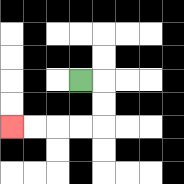{'start': '[3, 3]', 'end': '[0, 5]', 'path_directions': 'R,D,D,L,L,L,L', 'path_coordinates': '[[3, 3], [4, 3], [4, 4], [4, 5], [3, 5], [2, 5], [1, 5], [0, 5]]'}